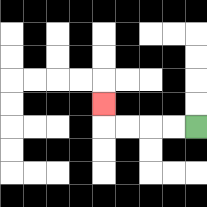{'start': '[8, 5]', 'end': '[4, 4]', 'path_directions': 'L,L,L,L,U', 'path_coordinates': '[[8, 5], [7, 5], [6, 5], [5, 5], [4, 5], [4, 4]]'}